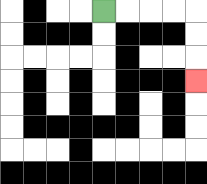{'start': '[4, 0]', 'end': '[8, 3]', 'path_directions': 'R,R,R,R,D,D,D', 'path_coordinates': '[[4, 0], [5, 0], [6, 0], [7, 0], [8, 0], [8, 1], [8, 2], [8, 3]]'}